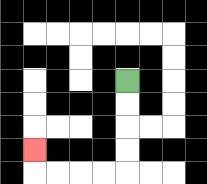{'start': '[5, 3]', 'end': '[1, 6]', 'path_directions': 'D,D,D,D,L,L,L,L,U', 'path_coordinates': '[[5, 3], [5, 4], [5, 5], [5, 6], [5, 7], [4, 7], [3, 7], [2, 7], [1, 7], [1, 6]]'}